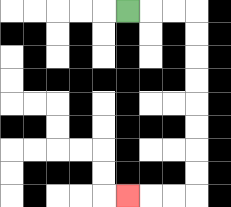{'start': '[5, 0]', 'end': '[5, 8]', 'path_directions': 'R,R,R,D,D,D,D,D,D,D,D,L,L,L', 'path_coordinates': '[[5, 0], [6, 0], [7, 0], [8, 0], [8, 1], [8, 2], [8, 3], [8, 4], [8, 5], [8, 6], [8, 7], [8, 8], [7, 8], [6, 8], [5, 8]]'}